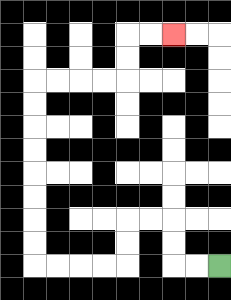{'start': '[9, 11]', 'end': '[7, 1]', 'path_directions': 'L,L,U,U,L,L,D,D,L,L,L,L,U,U,U,U,U,U,U,U,R,R,R,R,U,U,R,R', 'path_coordinates': '[[9, 11], [8, 11], [7, 11], [7, 10], [7, 9], [6, 9], [5, 9], [5, 10], [5, 11], [4, 11], [3, 11], [2, 11], [1, 11], [1, 10], [1, 9], [1, 8], [1, 7], [1, 6], [1, 5], [1, 4], [1, 3], [2, 3], [3, 3], [4, 3], [5, 3], [5, 2], [5, 1], [6, 1], [7, 1]]'}